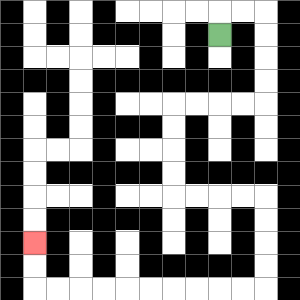{'start': '[9, 1]', 'end': '[1, 10]', 'path_directions': 'U,R,R,D,D,D,D,L,L,L,L,D,D,D,D,R,R,R,R,D,D,D,D,L,L,L,L,L,L,L,L,L,L,U,U', 'path_coordinates': '[[9, 1], [9, 0], [10, 0], [11, 0], [11, 1], [11, 2], [11, 3], [11, 4], [10, 4], [9, 4], [8, 4], [7, 4], [7, 5], [7, 6], [7, 7], [7, 8], [8, 8], [9, 8], [10, 8], [11, 8], [11, 9], [11, 10], [11, 11], [11, 12], [10, 12], [9, 12], [8, 12], [7, 12], [6, 12], [5, 12], [4, 12], [3, 12], [2, 12], [1, 12], [1, 11], [1, 10]]'}